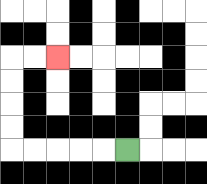{'start': '[5, 6]', 'end': '[2, 2]', 'path_directions': 'L,L,L,L,L,U,U,U,U,R,R', 'path_coordinates': '[[5, 6], [4, 6], [3, 6], [2, 6], [1, 6], [0, 6], [0, 5], [0, 4], [0, 3], [0, 2], [1, 2], [2, 2]]'}